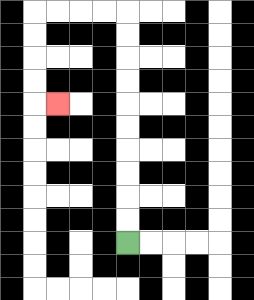{'start': '[5, 10]', 'end': '[2, 4]', 'path_directions': 'U,U,U,U,U,U,U,U,U,U,L,L,L,L,D,D,D,D,R', 'path_coordinates': '[[5, 10], [5, 9], [5, 8], [5, 7], [5, 6], [5, 5], [5, 4], [5, 3], [5, 2], [5, 1], [5, 0], [4, 0], [3, 0], [2, 0], [1, 0], [1, 1], [1, 2], [1, 3], [1, 4], [2, 4]]'}